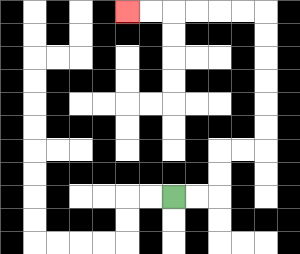{'start': '[7, 8]', 'end': '[5, 0]', 'path_directions': 'R,R,U,U,R,R,U,U,U,U,U,U,L,L,L,L,L,L', 'path_coordinates': '[[7, 8], [8, 8], [9, 8], [9, 7], [9, 6], [10, 6], [11, 6], [11, 5], [11, 4], [11, 3], [11, 2], [11, 1], [11, 0], [10, 0], [9, 0], [8, 0], [7, 0], [6, 0], [5, 0]]'}